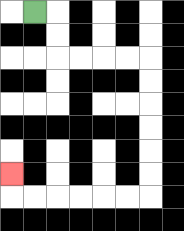{'start': '[1, 0]', 'end': '[0, 7]', 'path_directions': 'R,D,D,R,R,R,R,D,D,D,D,D,D,L,L,L,L,L,L,U', 'path_coordinates': '[[1, 0], [2, 0], [2, 1], [2, 2], [3, 2], [4, 2], [5, 2], [6, 2], [6, 3], [6, 4], [6, 5], [6, 6], [6, 7], [6, 8], [5, 8], [4, 8], [3, 8], [2, 8], [1, 8], [0, 8], [0, 7]]'}